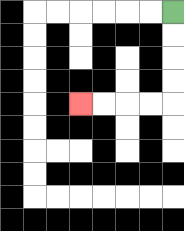{'start': '[7, 0]', 'end': '[3, 4]', 'path_directions': 'D,D,D,D,L,L,L,L', 'path_coordinates': '[[7, 0], [7, 1], [7, 2], [7, 3], [7, 4], [6, 4], [5, 4], [4, 4], [3, 4]]'}